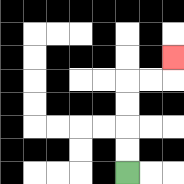{'start': '[5, 7]', 'end': '[7, 2]', 'path_directions': 'U,U,U,U,R,R,U', 'path_coordinates': '[[5, 7], [5, 6], [5, 5], [5, 4], [5, 3], [6, 3], [7, 3], [7, 2]]'}